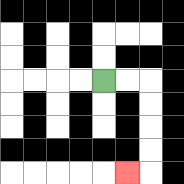{'start': '[4, 3]', 'end': '[5, 7]', 'path_directions': 'R,R,D,D,D,D,L', 'path_coordinates': '[[4, 3], [5, 3], [6, 3], [6, 4], [6, 5], [6, 6], [6, 7], [5, 7]]'}